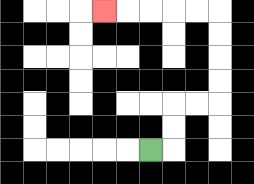{'start': '[6, 6]', 'end': '[4, 0]', 'path_directions': 'R,U,U,R,R,U,U,U,U,L,L,L,L,L', 'path_coordinates': '[[6, 6], [7, 6], [7, 5], [7, 4], [8, 4], [9, 4], [9, 3], [9, 2], [9, 1], [9, 0], [8, 0], [7, 0], [6, 0], [5, 0], [4, 0]]'}